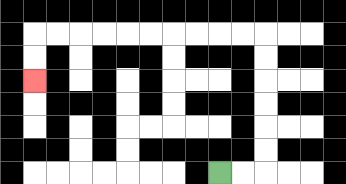{'start': '[9, 7]', 'end': '[1, 3]', 'path_directions': 'R,R,U,U,U,U,U,U,L,L,L,L,L,L,L,L,L,L,D,D', 'path_coordinates': '[[9, 7], [10, 7], [11, 7], [11, 6], [11, 5], [11, 4], [11, 3], [11, 2], [11, 1], [10, 1], [9, 1], [8, 1], [7, 1], [6, 1], [5, 1], [4, 1], [3, 1], [2, 1], [1, 1], [1, 2], [1, 3]]'}